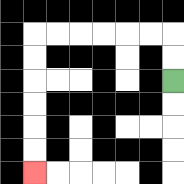{'start': '[7, 3]', 'end': '[1, 7]', 'path_directions': 'U,U,L,L,L,L,L,L,D,D,D,D,D,D', 'path_coordinates': '[[7, 3], [7, 2], [7, 1], [6, 1], [5, 1], [4, 1], [3, 1], [2, 1], [1, 1], [1, 2], [1, 3], [1, 4], [1, 5], [1, 6], [1, 7]]'}